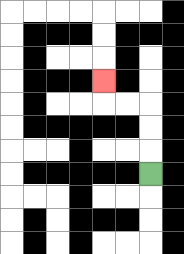{'start': '[6, 7]', 'end': '[4, 3]', 'path_directions': 'U,U,U,L,L,U', 'path_coordinates': '[[6, 7], [6, 6], [6, 5], [6, 4], [5, 4], [4, 4], [4, 3]]'}